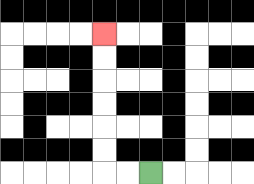{'start': '[6, 7]', 'end': '[4, 1]', 'path_directions': 'L,L,U,U,U,U,U,U', 'path_coordinates': '[[6, 7], [5, 7], [4, 7], [4, 6], [4, 5], [4, 4], [4, 3], [4, 2], [4, 1]]'}